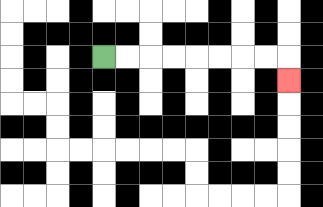{'start': '[4, 2]', 'end': '[12, 3]', 'path_directions': 'R,R,R,R,R,R,R,R,D', 'path_coordinates': '[[4, 2], [5, 2], [6, 2], [7, 2], [8, 2], [9, 2], [10, 2], [11, 2], [12, 2], [12, 3]]'}